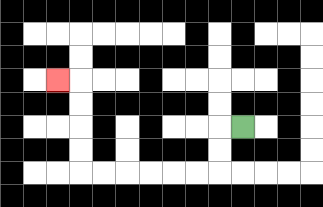{'start': '[10, 5]', 'end': '[2, 3]', 'path_directions': 'L,D,D,L,L,L,L,L,L,U,U,U,U,L', 'path_coordinates': '[[10, 5], [9, 5], [9, 6], [9, 7], [8, 7], [7, 7], [6, 7], [5, 7], [4, 7], [3, 7], [3, 6], [3, 5], [3, 4], [3, 3], [2, 3]]'}